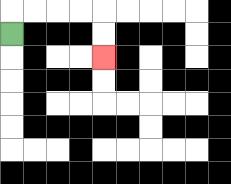{'start': '[0, 1]', 'end': '[4, 2]', 'path_directions': 'U,R,R,R,R,D,D', 'path_coordinates': '[[0, 1], [0, 0], [1, 0], [2, 0], [3, 0], [4, 0], [4, 1], [4, 2]]'}